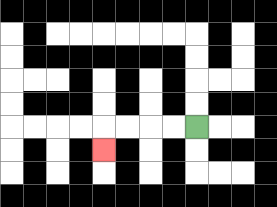{'start': '[8, 5]', 'end': '[4, 6]', 'path_directions': 'L,L,L,L,D', 'path_coordinates': '[[8, 5], [7, 5], [6, 5], [5, 5], [4, 5], [4, 6]]'}